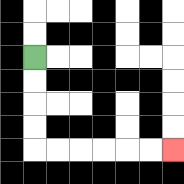{'start': '[1, 2]', 'end': '[7, 6]', 'path_directions': 'D,D,D,D,R,R,R,R,R,R', 'path_coordinates': '[[1, 2], [1, 3], [1, 4], [1, 5], [1, 6], [2, 6], [3, 6], [4, 6], [5, 6], [6, 6], [7, 6]]'}